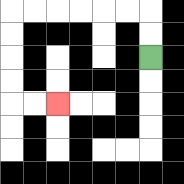{'start': '[6, 2]', 'end': '[2, 4]', 'path_directions': 'U,U,L,L,L,L,L,L,D,D,D,D,R,R', 'path_coordinates': '[[6, 2], [6, 1], [6, 0], [5, 0], [4, 0], [3, 0], [2, 0], [1, 0], [0, 0], [0, 1], [0, 2], [0, 3], [0, 4], [1, 4], [2, 4]]'}